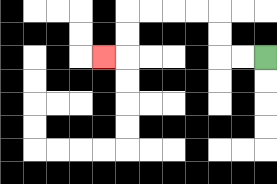{'start': '[11, 2]', 'end': '[4, 2]', 'path_directions': 'L,L,U,U,L,L,L,L,D,D,L', 'path_coordinates': '[[11, 2], [10, 2], [9, 2], [9, 1], [9, 0], [8, 0], [7, 0], [6, 0], [5, 0], [5, 1], [5, 2], [4, 2]]'}